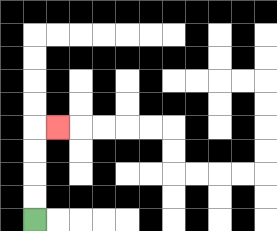{'start': '[1, 9]', 'end': '[2, 5]', 'path_directions': 'U,U,U,U,R', 'path_coordinates': '[[1, 9], [1, 8], [1, 7], [1, 6], [1, 5], [2, 5]]'}